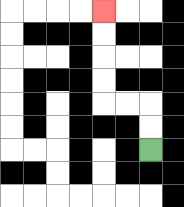{'start': '[6, 6]', 'end': '[4, 0]', 'path_directions': 'U,U,L,L,U,U,U,U', 'path_coordinates': '[[6, 6], [6, 5], [6, 4], [5, 4], [4, 4], [4, 3], [4, 2], [4, 1], [4, 0]]'}